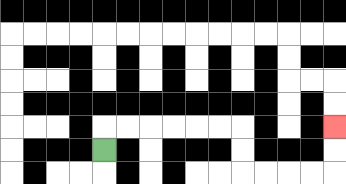{'start': '[4, 6]', 'end': '[14, 5]', 'path_directions': 'U,R,R,R,R,R,R,D,D,R,R,R,R,U,U', 'path_coordinates': '[[4, 6], [4, 5], [5, 5], [6, 5], [7, 5], [8, 5], [9, 5], [10, 5], [10, 6], [10, 7], [11, 7], [12, 7], [13, 7], [14, 7], [14, 6], [14, 5]]'}